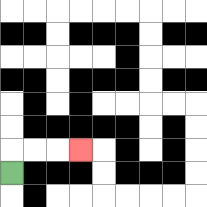{'start': '[0, 7]', 'end': '[3, 6]', 'path_directions': 'U,R,R,R', 'path_coordinates': '[[0, 7], [0, 6], [1, 6], [2, 6], [3, 6]]'}